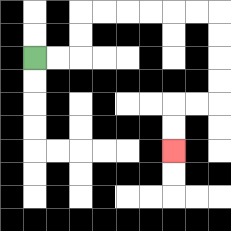{'start': '[1, 2]', 'end': '[7, 6]', 'path_directions': 'R,R,U,U,R,R,R,R,R,R,D,D,D,D,L,L,D,D', 'path_coordinates': '[[1, 2], [2, 2], [3, 2], [3, 1], [3, 0], [4, 0], [5, 0], [6, 0], [7, 0], [8, 0], [9, 0], [9, 1], [9, 2], [9, 3], [9, 4], [8, 4], [7, 4], [7, 5], [7, 6]]'}